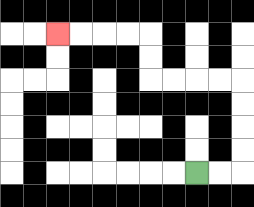{'start': '[8, 7]', 'end': '[2, 1]', 'path_directions': 'R,R,U,U,U,U,L,L,L,L,U,U,L,L,L,L', 'path_coordinates': '[[8, 7], [9, 7], [10, 7], [10, 6], [10, 5], [10, 4], [10, 3], [9, 3], [8, 3], [7, 3], [6, 3], [6, 2], [6, 1], [5, 1], [4, 1], [3, 1], [2, 1]]'}